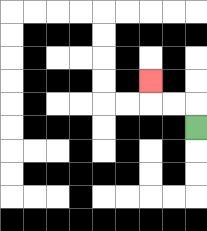{'start': '[8, 5]', 'end': '[6, 3]', 'path_directions': 'U,L,L,U', 'path_coordinates': '[[8, 5], [8, 4], [7, 4], [6, 4], [6, 3]]'}